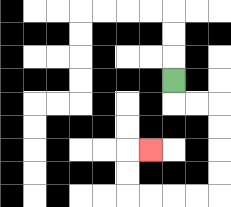{'start': '[7, 3]', 'end': '[6, 6]', 'path_directions': 'D,R,R,D,D,D,D,L,L,L,L,U,U,R', 'path_coordinates': '[[7, 3], [7, 4], [8, 4], [9, 4], [9, 5], [9, 6], [9, 7], [9, 8], [8, 8], [7, 8], [6, 8], [5, 8], [5, 7], [5, 6], [6, 6]]'}